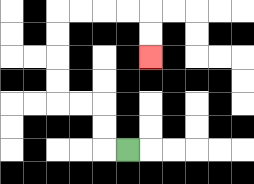{'start': '[5, 6]', 'end': '[6, 2]', 'path_directions': 'L,U,U,L,L,U,U,U,U,R,R,R,R,D,D', 'path_coordinates': '[[5, 6], [4, 6], [4, 5], [4, 4], [3, 4], [2, 4], [2, 3], [2, 2], [2, 1], [2, 0], [3, 0], [4, 0], [5, 0], [6, 0], [6, 1], [6, 2]]'}